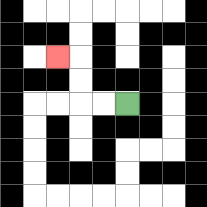{'start': '[5, 4]', 'end': '[2, 2]', 'path_directions': 'L,L,U,U,L', 'path_coordinates': '[[5, 4], [4, 4], [3, 4], [3, 3], [3, 2], [2, 2]]'}